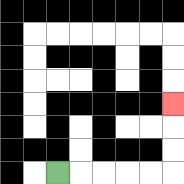{'start': '[2, 7]', 'end': '[7, 4]', 'path_directions': 'R,R,R,R,R,U,U,U', 'path_coordinates': '[[2, 7], [3, 7], [4, 7], [5, 7], [6, 7], [7, 7], [7, 6], [7, 5], [7, 4]]'}